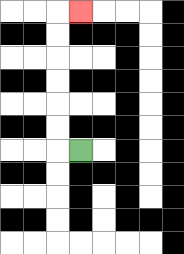{'start': '[3, 6]', 'end': '[3, 0]', 'path_directions': 'L,U,U,U,U,U,U,R', 'path_coordinates': '[[3, 6], [2, 6], [2, 5], [2, 4], [2, 3], [2, 2], [2, 1], [2, 0], [3, 0]]'}